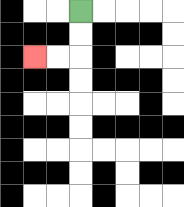{'start': '[3, 0]', 'end': '[1, 2]', 'path_directions': 'D,D,L,L', 'path_coordinates': '[[3, 0], [3, 1], [3, 2], [2, 2], [1, 2]]'}